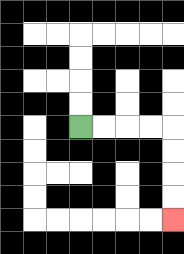{'start': '[3, 5]', 'end': '[7, 9]', 'path_directions': 'R,R,R,R,D,D,D,D', 'path_coordinates': '[[3, 5], [4, 5], [5, 5], [6, 5], [7, 5], [7, 6], [7, 7], [7, 8], [7, 9]]'}